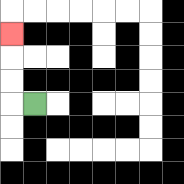{'start': '[1, 4]', 'end': '[0, 1]', 'path_directions': 'L,U,U,U', 'path_coordinates': '[[1, 4], [0, 4], [0, 3], [0, 2], [0, 1]]'}